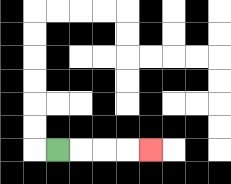{'start': '[2, 6]', 'end': '[6, 6]', 'path_directions': 'R,R,R,R', 'path_coordinates': '[[2, 6], [3, 6], [4, 6], [5, 6], [6, 6]]'}